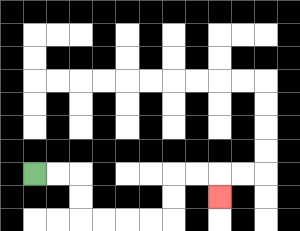{'start': '[1, 7]', 'end': '[9, 8]', 'path_directions': 'R,R,D,D,R,R,R,R,U,U,R,R,D', 'path_coordinates': '[[1, 7], [2, 7], [3, 7], [3, 8], [3, 9], [4, 9], [5, 9], [6, 9], [7, 9], [7, 8], [7, 7], [8, 7], [9, 7], [9, 8]]'}